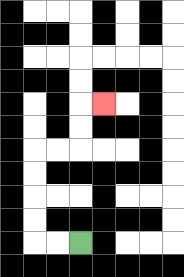{'start': '[3, 10]', 'end': '[4, 4]', 'path_directions': 'L,L,U,U,U,U,R,R,U,U,R', 'path_coordinates': '[[3, 10], [2, 10], [1, 10], [1, 9], [1, 8], [1, 7], [1, 6], [2, 6], [3, 6], [3, 5], [3, 4], [4, 4]]'}